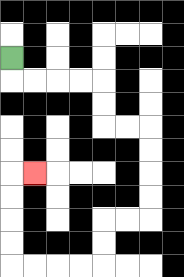{'start': '[0, 2]', 'end': '[1, 7]', 'path_directions': 'D,R,R,R,R,D,D,R,R,D,D,D,D,L,L,D,D,L,L,L,L,U,U,U,U,R', 'path_coordinates': '[[0, 2], [0, 3], [1, 3], [2, 3], [3, 3], [4, 3], [4, 4], [4, 5], [5, 5], [6, 5], [6, 6], [6, 7], [6, 8], [6, 9], [5, 9], [4, 9], [4, 10], [4, 11], [3, 11], [2, 11], [1, 11], [0, 11], [0, 10], [0, 9], [0, 8], [0, 7], [1, 7]]'}